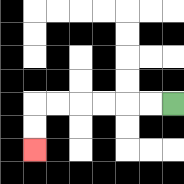{'start': '[7, 4]', 'end': '[1, 6]', 'path_directions': 'L,L,L,L,L,L,D,D', 'path_coordinates': '[[7, 4], [6, 4], [5, 4], [4, 4], [3, 4], [2, 4], [1, 4], [1, 5], [1, 6]]'}